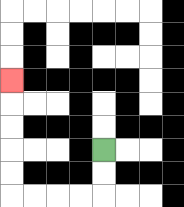{'start': '[4, 6]', 'end': '[0, 3]', 'path_directions': 'D,D,L,L,L,L,U,U,U,U,U', 'path_coordinates': '[[4, 6], [4, 7], [4, 8], [3, 8], [2, 8], [1, 8], [0, 8], [0, 7], [0, 6], [0, 5], [0, 4], [0, 3]]'}